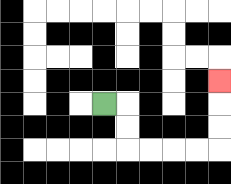{'start': '[4, 4]', 'end': '[9, 3]', 'path_directions': 'R,D,D,R,R,R,R,U,U,U', 'path_coordinates': '[[4, 4], [5, 4], [5, 5], [5, 6], [6, 6], [7, 6], [8, 6], [9, 6], [9, 5], [9, 4], [9, 3]]'}